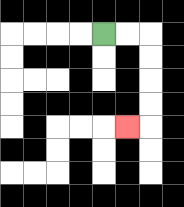{'start': '[4, 1]', 'end': '[5, 5]', 'path_directions': 'R,R,D,D,D,D,L', 'path_coordinates': '[[4, 1], [5, 1], [6, 1], [6, 2], [6, 3], [6, 4], [6, 5], [5, 5]]'}